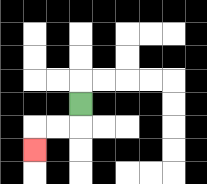{'start': '[3, 4]', 'end': '[1, 6]', 'path_directions': 'D,L,L,D', 'path_coordinates': '[[3, 4], [3, 5], [2, 5], [1, 5], [1, 6]]'}